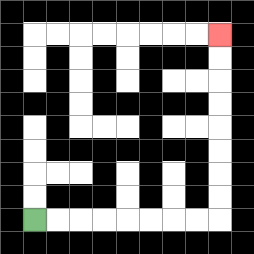{'start': '[1, 9]', 'end': '[9, 1]', 'path_directions': 'R,R,R,R,R,R,R,R,U,U,U,U,U,U,U,U', 'path_coordinates': '[[1, 9], [2, 9], [3, 9], [4, 9], [5, 9], [6, 9], [7, 9], [8, 9], [9, 9], [9, 8], [9, 7], [9, 6], [9, 5], [9, 4], [9, 3], [9, 2], [9, 1]]'}